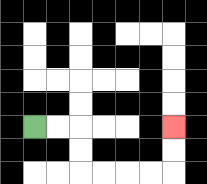{'start': '[1, 5]', 'end': '[7, 5]', 'path_directions': 'R,R,D,D,R,R,R,R,U,U', 'path_coordinates': '[[1, 5], [2, 5], [3, 5], [3, 6], [3, 7], [4, 7], [5, 7], [6, 7], [7, 7], [7, 6], [7, 5]]'}